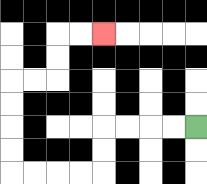{'start': '[8, 5]', 'end': '[4, 1]', 'path_directions': 'L,L,L,L,D,D,L,L,L,L,U,U,U,U,R,R,U,U,R,R', 'path_coordinates': '[[8, 5], [7, 5], [6, 5], [5, 5], [4, 5], [4, 6], [4, 7], [3, 7], [2, 7], [1, 7], [0, 7], [0, 6], [0, 5], [0, 4], [0, 3], [1, 3], [2, 3], [2, 2], [2, 1], [3, 1], [4, 1]]'}